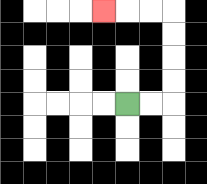{'start': '[5, 4]', 'end': '[4, 0]', 'path_directions': 'R,R,U,U,U,U,L,L,L', 'path_coordinates': '[[5, 4], [6, 4], [7, 4], [7, 3], [7, 2], [7, 1], [7, 0], [6, 0], [5, 0], [4, 0]]'}